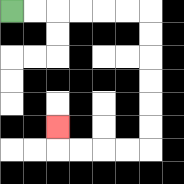{'start': '[0, 0]', 'end': '[2, 5]', 'path_directions': 'R,R,R,R,R,R,D,D,D,D,D,D,L,L,L,L,U', 'path_coordinates': '[[0, 0], [1, 0], [2, 0], [3, 0], [4, 0], [5, 0], [6, 0], [6, 1], [6, 2], [6, 3], [6, 4], [6, 5], [6, 6], [5, 6], [4, 6], [3, 6], [2, 6], [2, 5]]'}